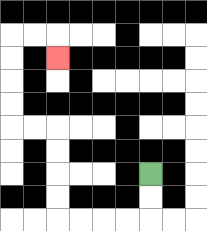{'start': '[6, 7]', 'end': '[2, 2]', 'path_directions': 'D,D,L,L,L,L,U,U,U,U,L,L,U,U,U,U,R,R,D', 'path_coordinates': '[[6, 7], [6, 8], [6, 9], [5, 9], [4, 9], [3, 9], [2, 9], [2, 8], [2, 7], [2, 6], [2, 5], [1, 5], [0, 5], [0, 4], [0, 3], [0, 2], [0, 1], [1, 1], [2, 1], [2, 2]]'}